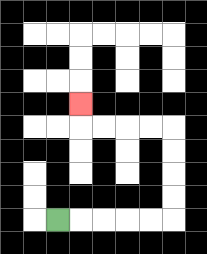{'start': '[2, 9]', 'end': '[3, 4]', 'path_directions': 'R,R,R,R,R,U,U,U,U,L,L,L,L,U', 'path_coordinates': '[[2, 9], [3, 9], [4, 9], [5, 9], [6, 9], [7, 9], [7, 8], [7, 7], [7, 6], [7, 5], [6, 5], [5, 5], [4, 5], [3, 5], [3, 4]]'}